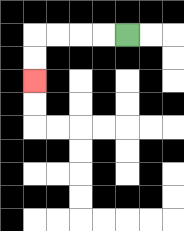{'start': '[5, 1]', 'end': '[1, 3]', 'path_directions': 'L,L,L,L,D,D', 'path_coordinates': '[[5, 1], [4, 1], [3, 1], [2, 1], [1, 1], [1, 2], [1, 3]]'}